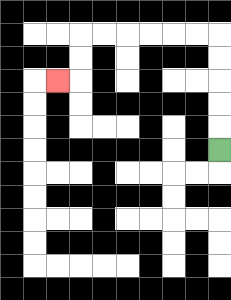{'start': '[9, 6]', 'end': '[2, 3]', 'path_directions': 'U,U,U,U,U,L,L,L,L,L,L,D,D,L', 'path_coordinates': '[[9, 6], [9, 5], [9, 4], [9, 3], [9, 2], [9, 1], [8, 1], [7, 1], [6, 1], [5, 1], [4, 1], [3, 1], [3, 2], [3, 3], [2, 3]]'}